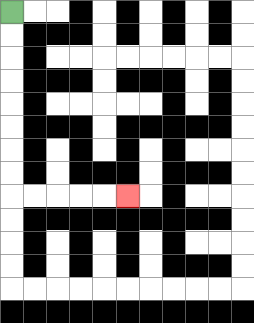{'start': '[0, 0]', 'end': '[5, 8]', 'path_directions': 'D,D,D,D,D,D,D,D,R,R,R,R,R', 'path_coordinates': '[[0, 0], [0, 1], [0, 2], [0, 3], [0, 4], [0, 5], [0, 6], [0, 7], [0, 8], [1, 8], [2, 8], [3, 8], [4, 8], [5, 8]]'}